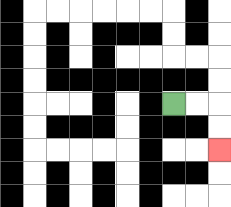{'start': '[7, 4]', 'end': '[9, 6]', 'path_directions': 'R,R,D,D', 'path_coordinates': '[[7, 4], [8, 4], [9, 4], [9, 5], [9, 6]]'}